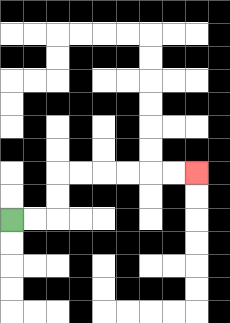{'start': '[0, 9]', 'end': '[8, 7]', 'path_directions': 'R,R,U,U,R,R,R,R,R,R', 'path_coordinates': '[[0, 9], [1, 9], [2, 9], [2, 8], [2, 7], [3, 7], [4, 7], [5, 7], [6, 7], [7, 7], [8, 7]]'}